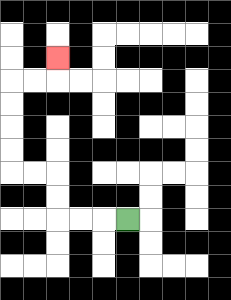{'start': '[5, 9]', 'end': '[2, 2]', 'path_directions': 'L,L,L,U,U,L,L,U,U,U,U,R,R,U', 'path_coordinates': '[[5, 9], [4, 9], [3, 9], [2, 9], [2, 8], [2, 7], [1, 7], [0, 7], [0, 6], [0, 5], [0, 4], [0, 3], [1, 3], [2, 3], [2, 2]]'}